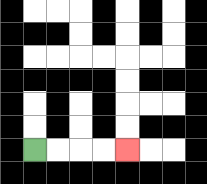{'start': '[1, 6]', 'end': '[5, 6]', 'path_directions': 'R,R,R,R', 'path_coordinates': '[[1, 6], [2, 6], [3, 6], [4, 6], [5, 6]]'}